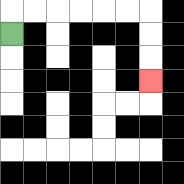{'start': '[0, 1]', 'end': '[6, 3]', 'path_directions': 'U,R,R,R,R,R,R,D,D,D', 'path_coordinates': '[[0, 1], [0, 0], [1, 0], [2, 0], [3, 0], [4, 0], [5, 0], [6, 0], [6, 1], [6, 2], [6, 3]]'}